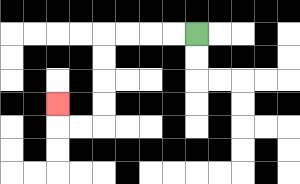{'start': '[8, 1]', 'end': '[2, 4]', 'path_directions': 'L,L,L,L,D,D,D,D,L,L,U', 'path_coordinates': '[[8, 1], [7, 1], [6, 1], [5, 1], [4, 1], [4, 2], [4, 3], [4, 4], [4, 5], [3, 5], [2, 5], [2, 4]]'}